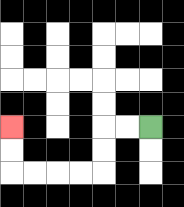{'start': '[6, 5]', 'end': '[0, 5]', 'path_directions': 'L,L,D,D,L,L,L,L,U,U', 'path_coordinates': '[[6, 5], [5, 5], [4, 5], [4, 6], [4, 7], [3, 7], [2, 7], [1, 7], [0, 7], [0, 6], [0, 5]]'}